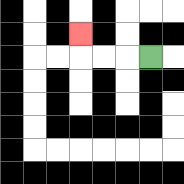{'start': '[6, 2]', 'end': '[3, 1]', 'path_directions': 'L,L,L,U', 'path_coordinates': '[[6, 2], [5, 2], [4, 2], [3, 2], [3, 1]]'}